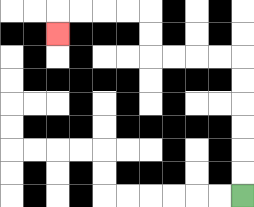{'start': '[10, 8]', 'end': '[2, 1]', 'path_directions': 'U,U,U,U,U,U,L,L,L,L,U,U,L,L,L,L,D', 'path_coordinates': '[[10, 8], [10, 7], [10, 6], [10, 5], [10, 4], [10, 3], [10, 2], [9, 2], [8, 2], [7, 2], [6, 2], [6, 1], [6, 0], [5, 0], [4, 0], [3, 0], [2, 0], [2, 1]]'}